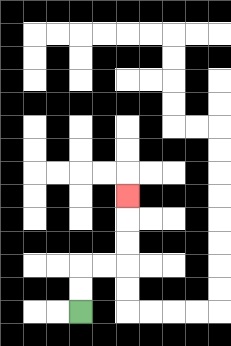{'start': '[3, 13]', 'end': '[5, 8]', 'path_directions': 'U,U,R,R,U,U,U', 'path_coordinates': '[[3, 13], [3, 12], [3, 11], [4, 11], [5, 11], [5, 10], [5, 9], [5, 8]]'}